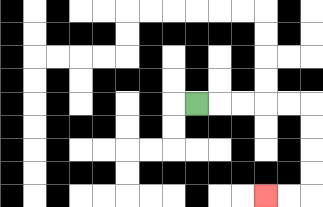{'start': '[8, 4]', 'end': '[11, 8]', 'path_directions': 'R,R,R,R,R,D,D,D,D,L,L', 'path_coordinates': '[[8, 4], [9, 4], [10, 4], [11, 4], [12, 4], [13, 4], [13, 5], [13, 6], [13, 7], [13, 8], [12, 8], [11, 8]]'}